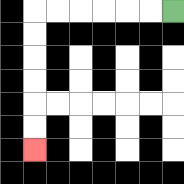{'start': '[7, 0]', 'end': '[1, 6]', 'path_directions': 'L,L,L,L,L,L,D,D,D,D,D,D', 'path_coordinates': '[[7, 0], [6, 0], [5, 0], [4, 0], [3, 0], [2, 0], [1, 0], [1, 1], [1, 2], [1, 3], [1, 4], [1, 5], [1, 6]]'}